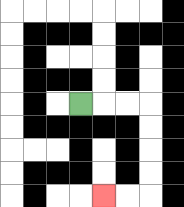{'start': '[3, 4]', 'end': '[4, 8]', 'path_directions': 'R,R,R,D,D,D,D,L,L', 'path_coordinates': '[[3, 4], [4, 4], [5, 4], [6, 4], [6, 5], [6, 6], [6, 7], [6, 8], [5, 8], [4, 8]]'}